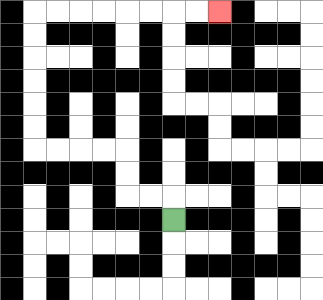{'start': '[7, 9]', 'end': '[9, 0]', 'path_directions': 'U,L,L,U,U,L,L,L,L,U,U,U,U,U,U,R,R,R,R,R,R,R,R', 'path_coordinates': '[[7, 9], [7, 8], [6, 8], [5, 8], [5, 7], [5, 6], [4, 6], [3, 6], [2, 6], [1, 6], [1, 5], [1, 4], [1, 3], [1, 2], [1, 1], [1, 0], [2, 0], [3, 0], [4, 0], [5, 0], [6, 0], [7, 0], [8, 0], [9, 0]]'}